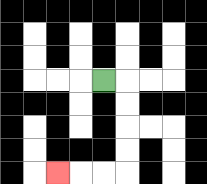{'start': '[4, 3]', 'end': '[2, 7]', 'path_directions': 'R,D,D,D,D,L,L,L', 'path_coordinates': '[[4, 3], [5, 3], [5, 4], [5, 5], [5, 6], [5, 7], [4, 7], [3, 7], [2, 7]]'}